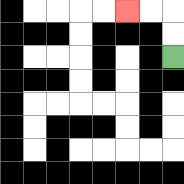{'start': '[7, 2]', 'end': '[5, 0]', 'path_directions': 'U,U,L,L', 'path_coordinates': '[[7, 2], [7, 1], [7, 0], [6, 0], [5, 0]]'}